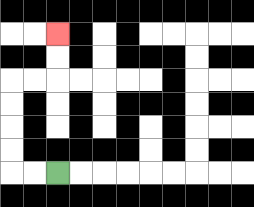{'start': '[2, 7]', 'end': '[2, 1]', 'path_directions': 'L,L,U,U,U,U,R,R,U,U', 'path_coordinates': '[[2, 7], [1, 7], [0, 7], [0, 6], [0, 5], [0, 4], [0, 3], [1, 3], [2, 3], [2, 2], [2, 1]]'}